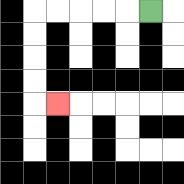{'start': '[6, 0]', 'end': '[2, 4]', 'path_directions': 'L,L,L,L,L,D,D,D,D,R', 'path_coordinates': '[[6, 0], [5, 0], [4, 0], [3, 0], [2, 0], [1, 0], [1, 1], [1, 2], [1, 3], [1, 4], [2, 4]]'}